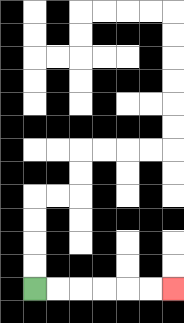{'start': '[1, 12]', 'end': '[7, 12]', 'path_directions': 'R,R,R,R,R,R', 'path_coordinates': '[[1, 12], [2, 12], [3, 12], [4, 12], [5, 12], [6, 12], [7, 12]]'}